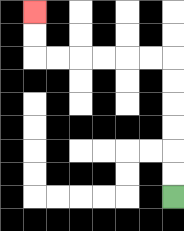{'start': '[7, 8]', 'end': '[1, 0]', 'path_directions': 'U,U,U,U,U,U,L,L,L,L,L,L,U,U', 'path_coordinates': '[[7, 8], [7, 7], [7, 6], [7, 5], [7, 4], [7, 3], [7, 2], [6, 2], [5, 2], [4, 2], [3, 2], [2, 2], [1, 2], [1, 1], [1, 0]]'}